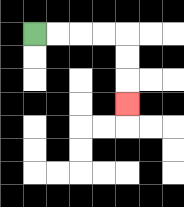{'start': '[1, 1]', 'end': '[5, 4]', 'path_directions': 'R,R,R,R,D,D,D', 'path_coordinates': '[[1, 1], [2, 1], [3, 1], [4, 1], [5, 1], [5, 2], [5, 3], [5, 4]]'}